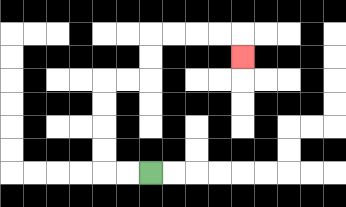{'start': '[6, 7]', 'end': '[10, 2]', 'path_directions': 'L,L,U,U,U,U,R,R,U,U,R,R,R,R,D', 'path_coordinates': '[[6, 7], [5, 7], [4, 7], [4, 6], [4, 5], [4, 4], [4, 3], [5, 3], [6, 3], [6, 2], [6, 1], [7, 1], [8, 1], [9, 1], [10, 1], [10, 2]]'}